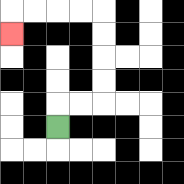{'start': '[2, 5]', 'end': '[0, 1]', 'path_directions': 'U,R,R,U,U,U,U,L,L,L,L,D', 'path_coordinates': '[[2, 5], [2, 4], [3, 4], [4, 4], [4, 3], [4, 2], [4, 1], [4, 0], [3, 0], [2, 0], [1, 0], [0, 0], [0, 1]]'}